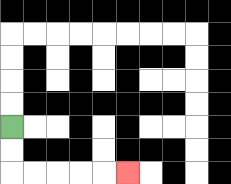{'start': '[0, 5]', 'end': '[5, 7]', 'path_directions': 'D,D,R,R,R,R,R', 'path_coordinates': '[[0, 5], [0, 6], [0, 7], [1, 7], [2, 7], [3, 7], [4, 7], [5, 7]]'}